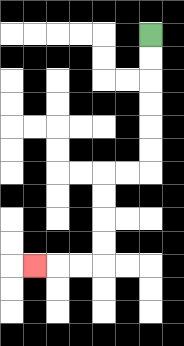{'start': '[6, 1]', 'end': '[1, 11]', 'path_directions': 'D,D,D,D,D,D,L,L,D,D,D,D,L,L,L', 'path_coordinates': '[[6, 1], [6, 2], [6, 3], [6, 4], [6, 5], [6, 6], [6, 7], [5, 7], [4, 7], [4, 8], [4, 9], [4, 10], [4, 11], [3, 11], [2, 11], [1, 11]]'}